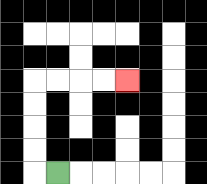{'start': '[2, 7]', 'end': '[5, 3]', 'path_directions': 'L,U,U,U,U,R,R,R,R', 'path_coordinates': '[[2, 7], [1, 7], [1, 6], [1, 5], [1, 4], [1, 3], [2, 3], [3, 3], [4, 3], [5, 3]]'}